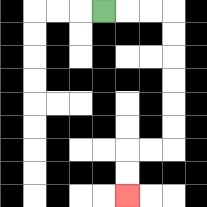{'start': '[4, 0]', 'end': '[5, 8]', 'path_directions': 'R,R,R,D,D,D,D,D,D,L,L,D,D', 'path_coordinates': '[[4, 0], [5, 0], [6, 0], [7, 0], [7, 1], [7, 2], [7, 3], [7, 4], [7, 5], [7, 6], [6, 6], [5, 6], [5, 7], [5, 8]]'}